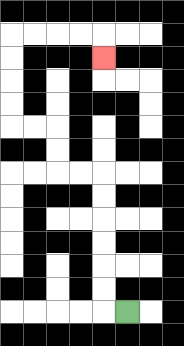{'start': '[5, 13]', 'end': '[4, 2]', 'path_directions': 'L,U,U,U,U,U,U,L,L,U,U,L,L,U,U,U,U,R,R,R,R,D', 'path_coordinates': '[[5, 13], [4, 13], [4, 12], [4, 11], [4, 10], [4, 9], [4, 8], [4, 7], [3, 7], [2, 7], [2, 6], [2, 5], [1, 5], [0, 5], [0, 4], [0, 3], [0, 2], [0, 1], [1, 1], [2, 1], [3, 1], [4, 1], [4, 2]]'}